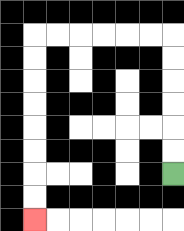{'start': '[7, 7]', 'end': '[1, 9]', 'path_directions': 'U,U,U,U,U,U,L,L,L,L,L,L,D,D,D,D,D,D,D,D', 'path_coordinates': '[[7, 7], [7, 6], [7, 5], [7, 4], [7, 3], [7, 2], [7, 1], [6, 1], [5, 1], [4, 1], [3, 1], [2, 1], [1, 1], [1, 2], [1, 3], [1, 4], [1, 5], [1, 6], [1, 7], [1, 8], [1, 9]]'}